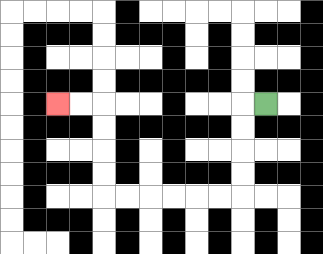{'start': '[11, 4]', 'end': '[2, 4]', 'path_directions': 'L,D,D,D,D,L,L,L,L,L,L,U,U,U,U,L,L', 'path_coordinates': '[[11, 4], [10, 4], [10, 5], [10, 6], [10, 7], [10, 8], [9, 8], [8, 8], [7, 8], [6, 8], [5, 8], [4, 8], [4, 7], [4, 6], [4, 5], [4, 4], [3, 4], [2, 4]]'}